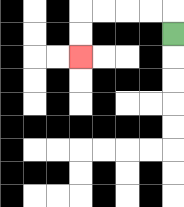{'start': '[7, 1]', 'end': '[3, 2]', 'path_directions': 'U,L,L,L,L,D,D', 'path_coordinates': '[[7, 1], [7, 0], [6, 0], [5, 0], [4, 0], [3, 0], [3, 1], [3, 2]]'}